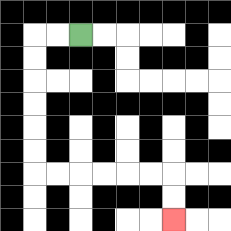{'start': '[3, 1]', 'end': '[7, 9]', 'path_directions': 'L,L,D,D,D,D,D,D,R,R,R,R,R,R,D,D', 'path_coordinates': '[[3, 1], [2, 1], [1, 1], [1, 2], [1, 3], [1, 4], [1, 5], [1, 6], [1, 7], [2, 7], [3, 7], [4, 7], [5, 7], [6, 7], [7, 7], [7, 8], [7, 9]]'}